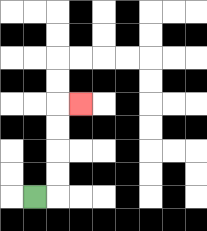{'start': '[1, 8]', 'end': '[3, 4]', 'path_directions': 'R,U,U,U,U,R', 'path_coordinates': '[[1, 8], [2, 8], [2, 7], [2, 6], [2, 5], [2, 4], [3, 4]]'}